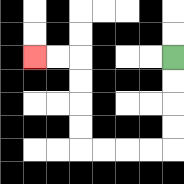{'start': '[7, 2]', 'end': '[1, 2]', 'path_directions': 'D,D,D,D,L,L,L,L,U,U,U,U,L,L', 'path_coordinates': '[[7, 2], [7, 3], [7, 4], [7, 5], [7, 6], [6, 6], [5, 6], [4, 6], [3, 6], [3, 5], [3, 4], [3, 3], [3, 2], [2, 2], [1, 2]]'}